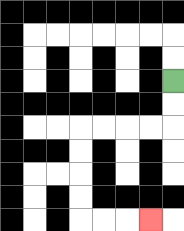{'start': '[7, 3]', 'end': '[6, 9]', 'path_directions': 'D,D,L,L,L,L,D,D,D,D,R,R,R', 'path_coordinates': '[[7, 3], [7, 4], [7, 5], [6, 5], [5, 5], [4, 5], [3, 5], [3, 6], [3, 7], [3, 8], [3, 9], [4, 9], [5, 9], [6, 9]]'}